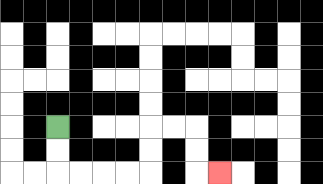{'start': '[2, 5]', 'end': '[9, 7]', 'path_directions': 'D,D,R,R,R,R,U,U,R,R,D,D,R', 'path_coordinates': '[[2, 5], [2, 6], [2, 7], [3, 7], [4, 7], [5, 7], [6, 7], [6, 6], [6, 5], [7, 5], [8, 5], [8, 6], [8, 7], [9, 7]]'}